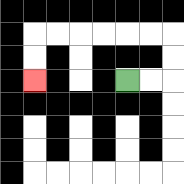{'start': '[5, 3]', 'end': '[1, 3]', 'path_directions': 'R,R,U,U,L,L,L,L,L,L,D,D', 'path_coordinates': '[[5, 3], [6, 3], [7, 3], [7, 2], [7, 1], [6, 1], [5, 1], [4, 1], [3, 1], [2, 1], [1, 1], [1, 2], [1, 3]]'}